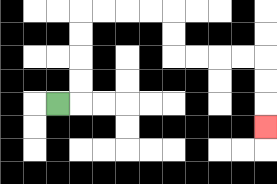{'start': '[2, 4]', 'end': '[11, 5]', 'path_directions': 'R,U,U,U,U,R,R,R,R,D,D,R,R,R,R,D,D,D', 'path_coordinates': '[[2, 4], [3, 4], [3, 3], [3, 2], [3, 1], [3, 0], [4, 0], [5, 0], [6, 0], [7, 0], [7, 1], [7, 2], [8, 2], [9, 2], [10, 2], [11, 2], [11, 3], [11, 4], [11, 5]]'}